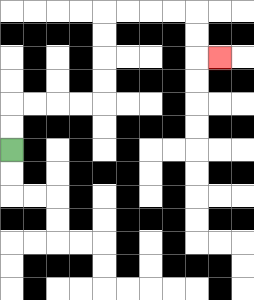{'start': '[0, 6]', 'end': '[9, 2]', 'path_directions': 'U,U,R,R,R,R,U,U,U,U,R,R,R,R,D,D,R', 'path_coordinates': '[[0, 6], [0, 5], [0, 4], [1, 4], [2, 4], [3, 4], [4, 4], [4, 3], [4, 2], [4, 1], [4, 0], [5, 0], [6, 0], [7, 0], [8, 0], [8, 1], [8, 2], [9, 2]]'}